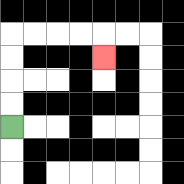{'start': '[0, 5]', 'end': '[4, 2]', 'path_directions': 'U,U,U,U,R,R,R,R,D', 'path_coordinates': '[[0, 5], [0, 4], [0, 3], [0, 2], [0, 1], [1, 1], [2, 1], [3, 1], [4, 1], [4, 2]]'}